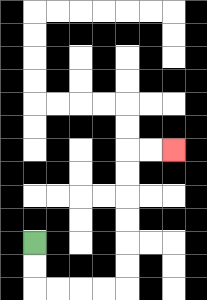{'start': '[1, 10]', 'end': '[7, 6]', 'path_directions': 'D,D,R,R,R,R,U,U,U,U,U,U,R,R', 'path_coordinates': '[[1, 10], [1, 11], [1, 12], [2, 12], [3, 12], [4, 12], [5, 12], [5, 11], [5, 10], [5, 9], [5, 8], [5, 7], [5, 6], [6, 6], [7, 6]]'}